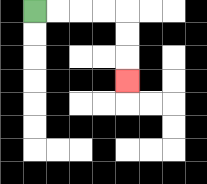{'start': '[1, 0]', 'end': '[5, 3]', 'path_directions': 'R,R,R,R,D,D,D', 'path_coordinates': '[[1, 0], [2, 0], [3, 0], [4, 0], [5, 0], [5, 1], [5, 2], [5, 3]]'}